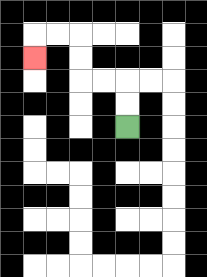{'start': '[5, 5]', 'end': '[1, 2]', 'path_directions': 'U,U,L,L,U,U,L,L,D', 'path_coordinates': '[[5, 5], [5, 4], [5, 3], [4, 3], [3, 3], [3, 2], [3, 1], [2, 1], [1, 1], [1, 2]]'}